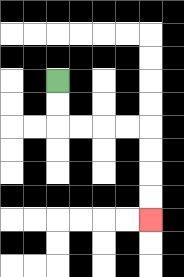{'start': '[2, 3]', 'end': '[6, 9]', 'path_directions': 'D,D,R,R,R,R,D,D,D,D', 'path_coordinates': '[[2, 3], [2, 4], [2, 5], [3, 5], [4, 5], [5, 5], [6, 5], [6, 6], [6, 7], [6, 8], [6, 9]]'}